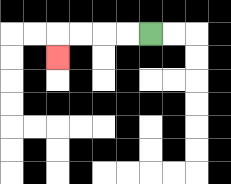{'start': '[6, 1]', 'end': '[2, 2]', 'path_directions': 'L,L,L,L,D', 'path_coordinates': '[[6, 1], [5, 1], [4, 1], [3, 1], [2, 1], [2, 2]]'}